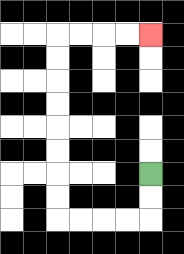{'start': '[6, 7]', 'end': '[6, 1]', 'path_directions': 'D,D,L,L,L,L,U,U,U,U,U,U,U,U,R,R,R,R', 'path_coordinates': '[[6, 7], [6, 8], [6, 9], [5, 9], [4, 9], [3, 9], [2, 9], [2, 8], [2, 7], [2, 6], [2, 5], [2, 4], [2, 3], [2, 2], [2, 1], [3, 1], [4, 1], [5, 1], [6, 1]]'}